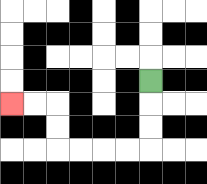{'start': '[6, 3]', 'end': '[0, 4]', 'path_directions': 'D,D,D,L,L,L,L,U,U,L,L', 'path_coordinates': '[[6, 3], [6, 4], [6, 5], [6, 6], [5, 6], [4, 6], [3, 6], [2, 6], [2, 5], [2, 4], [1, 4], [0, 4]]'}